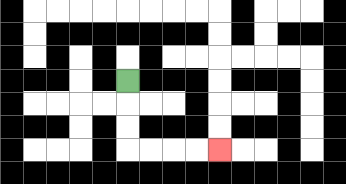{'start': '[5, 3]', 'end': '[9, 6]', 'path_directions': 'D,D,D,R,R,R,R', 'path_coordinates': '[[5, 3], [5, 4], [5, 5], [5, 6], [6, 6], [7, 6], [8, 6], [9, 6]]'}